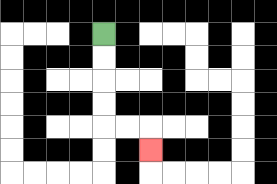{'start': '[4, 1]', 'end': '[6, 6]', 'path_directions': 'D,D,D,D,R,R,D', 'path_coordinates': '[[4, 1], [4, 2], [4, 3], [4, 4], [4, 5], [5, 5], [6, 5], [6, 6]]'}